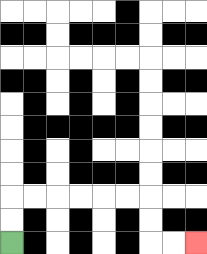{'start': '[0, 10]', 'end': '[8, 10]', 'path_directions': 'U,U,R,R,R,R,R,R,D,D,R,R', 'path_coordinates': '[[0, 10], [0, 9], [0, 8], [1, 8], [2, 8], [3, 8], [4, 8], [5, 8], [6, 8], [6, 9], [6, 10], [7, 10], [8, 10]]'}